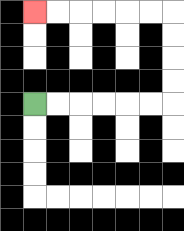{'start': '[1, 4]', 'end': '[1, 0]', 'path_directions': 'R,R,R,R,R,R,U,U,U,U,L,L,L,L,L,L', 'path_coordinates': '[[1, 4], [2, 4], [3, 4], [4, 4], [5, 4], [6, 4], [7, 4], [7, 3], [7, 2], [7, 1], [7, 0], [6, 0], [5, 0], [4, 0], [3, 0], [2, 0], [1, 0]]'}